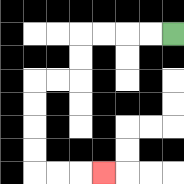{'start': '[7, 1]', 'end': '[4, 7]', 'path_directions': 'L,L,L,L,D,D,L,L,D,D,D,D,R,R,R', 'path_coordinates': '[[7, 1], [6, 1], [5, 1], [4, 1], [3, 1], [3, 2], [3, 3], [2, 3], [1, 3], [1, 4], [1, 5], [1, 6], [1, 7], [2, 7], [3, 7], [4, 7]]'}